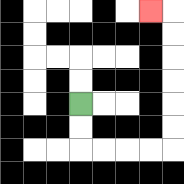{'start': '[3, 4]', 'end': '[6, 0]', 'path_directions': 'D,D,R,R,R,R,U,U,U,U,U,U,L', 'path_coordinates': '[[3, 4], [3, 5], [3, 6], [4, 6], [5, 6], [6, 6], [7, 6], [7, 5], [7, 4], [7, 3], [7, 2], [7, 1], [7, 0], [6, 0]]'}